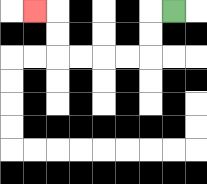{'start': '[7, 0]', 'end': '[1, 0]', 'path_directions': 'L,D,D,L,L,L,L,U,U,L', 'path_coordinates': '[[7, 0], [6, 0], [6, 1], [6, 2], [5, 2], [4, 2], [3, 2], [2, 2], [2, 1], [2, 0], [1, 0]]'}